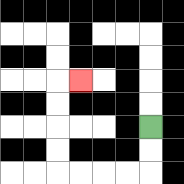{'start': '[6, 5]', 'end': '[3, 3]', 'path_directions': 'D,D,L,L,L,L,U,U,U,U,R', 'path_coordinates': '[[6, 5], [6, 6], [6, 7], [5, 7], [4, 7], [3, 7], [2, 7], [2, 6], [2, 5], [2, 4], [2, 3], [3, 3]]'}